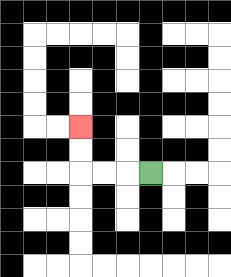{'start': '[6, 7]', 'end': '[3, 5]', 'path_directions': 'L,L,L,U,U', 'path_coordinates': '[[6, 7], [5, 7], [4, 7], [3, 7], [3, 6], [3, 5]]'}